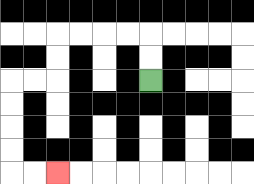{'start': '[6, 3]', 'end': '[2, 7]', 'path_directions': 'U,U,L,L,L,L,D,D,L,L,D,D,D,D,R,R', 'path_coordinates': '[[6, 3], [6, 2], [6, 1], [5, 1], [4, 1], [3, 1], [2, 1], [2, 2], [2, 3], [1, 3], [0, 3], [0, 4], [0, 5], [0, 6], [0, 7], [1, 7], [2, 7]]'}